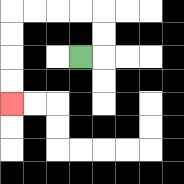{'start': '[3, 2]', 'end': '[0, 4]', 'path_directions': 'R,U,U,L,L,L,L,D,D,D,D', 'path_coordinates': '[[3, 2], [4, 2], [4, 1], [4, 0], [3, 0], [2, 0], [1, 0], [0, 0], [0, 1], [0, 2], [0, 3], [0, 4]]'}